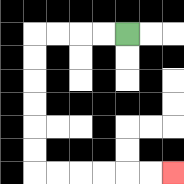{'start': '[5, 1]', 'end': '[7, 7]', 'path_directions': 'L,L,L,L,D,D,D,D,D,D,R,R,R,R,R,R', 'path_coordinates': '[[5, 1], [4, 1], [3, 1], [2, 1], [1, 1], [1, 2], [1, 3], [1, 4], [1, 5], [1, 6], [1, 7], [2, 7], [3, 7], [4, 7], [5, 7], [6, 7], [7, 7]]'}